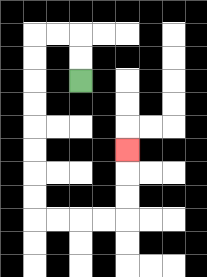{'start': '[3, 3]', 'end': '[5, 6]', 'path_directions': 'U,U,L,L,D,D,D,D,D,D,D,D,R,R,R,R,U,U,U', 'path_coordinates': '[[3, 3], [3, 2], [3, 1], [2, 1], [1, 1], [1, 2], [1, 3], [1, 4], [1, 5], [1, 6], [1, 7], [1, 8], [1, 9], [2, 9], [3, 9], [4, 9], [5, 9], [5, 8], [5, 7], [5, 6]]'}